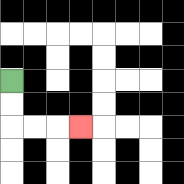{'start': '[0, 3]', 'end': '[3, 5]', 'path_directions': 'D,D,R,R,R', 'path_coordinates': '[[0, 3], [0, 4], [0, 5], [1, 5], [2, 5], [3, 5]]'}